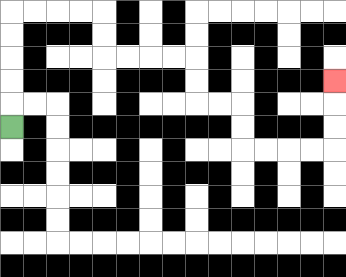{'start': '[0, 5]', 'end': '[14, 3]', 'path_directions': 'U,U,U,U,U,R,R,R,R,D,D,R,R,R,R,D,D,R,R,D,D,R,R,R,R,U,U,U', 'path_coordinates': '[[0, 5], [0, 4], [0, 3], [0, 2], [0, 1], [0, 0], [1, 0], [2, 0], [3, 0], [4, 0], [4, 1], [4, 2], [5, 2], [6, 2], [7, 2], [8, 2], [8, 3], [8, 4], [9, 4], [10, 4], [10, 5], [10, 6], [11, 6], [12, 6], [13, 6], [14, 6], [14, 5], [14, 4], [14, 3]]'}